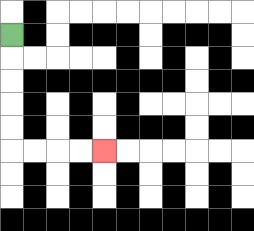{'start': '[0, 1]', 'end': '[4, 6]', 'path_directions': 'D,D,D,D,D,R,R,R,R', 'path_coordinates': '[[0, 1], [0, 2], [0, 3], [0, 4], [0, 5], [0, 6], [1, 6], [2, 6], [3, 6], [4, 6]]'}